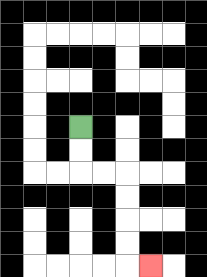{'start': '[3, 5]', 'end': '[6, 11]', 'path_directions': 'D,D,R,R,D,D,D,D,R', 'path_coordinates': '[[3, 5], [3, 6], [3, 7], [4, 7], [5, 7], [5, 8], [5, 9], [5, 10], [5, 11], [6, 11]]'}